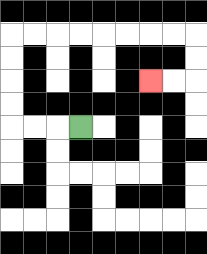{'start': '[3, 5]', 'end': '[6, 3]', 'path_directions': 'L,L,L,U,U,U,U,R,R,R,R,R,R,R,R,D,D,L,L', 'path_coordinates': '[[3, 5], [2, 5], [1, 5], [0, 5], [0, 4], [0, 3], [0, 2], [0, 1], [1, 1], [2, 1], [3, 1], [4, 1], [5, 1], [6, 1], [7, 1], [8, 1], [8, 2], [8, 3], [7, 3], [6, 3]]'}